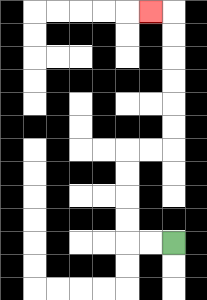{'start': '[7, 10]', 'end': '[6, 0]', 'path_directions': 'L,L,U,U,U,U,R,R,U,U,U,U,U,U,L', 'path_coordinates': '[[7, 10], [6, 10], [5, 10], [5, 9], [5, 8], [5, 7], [5, 6], [6, 6], [7, 6], [7, 5], [7, 4], [7, 3], [7, 2], [7, 1], [7, 0], [6, 0]]'}